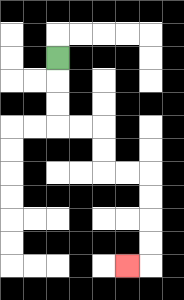{'start': '[2, 2]', 'end': '[5, 11]', 'path_directions': 'D,D,D,R,R,D,D,R,R,D,D,D,D,L', 'path_coordinates': '[[2, 2], [2, 3], [2, 4], [2, 5], [3, 5], [4, 5], [4, 6], [4, 7], [5, 7], [6, 7], [6, 8], [6, 9], [6, 10], [6, 11], [5, 11]]'}